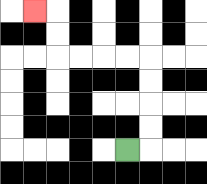{'start': '[5, 6]', 'end': '[1, 0]', 'path_directions': 'R,U,U,U,U,L,L,L,L,U,U,L', 'path_coordinates': '[[5, 6], [6, 6], [6, 5], [6, 4], [6, 3], [6, 2], [5, 2], [4, 2], [3, 2], [2, 2], [2, 1], [2, 0], [1, 0]]'}